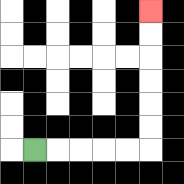{'start': '[1, 6]', 'end': '[6, 0]', 'path_directions': 'R,R,R,R,R,U,U,U,U,U,U', 'path_coordinates': '[[1, 6], [2, 6], [3, 6], [4, 6], [5, 6], [6, 6], [6, 5], [6, 4], [6, 3], [6, 2], [6, 1], [6, 0]]'}